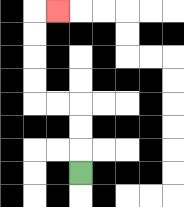{'start': '[3, 7]', 'end': '[2, 0]', 'path_directions': 'U,U,U,L,L,U,U,U,U,R', 'path_coordinates': '[[3, 7], [3, 6], [3, 5], [3, 4], [2, 4], [1, 4], [1, 3], [1, 2], [1, 1], [1, 0], [2, 0]]'}